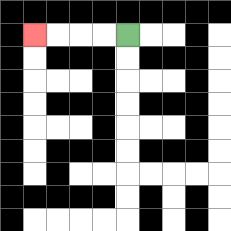{'start': '[5, 1]', 'end': '[1, 1]', 'path_directions': 'L,L,L,L', 'path_coordinates': '[[5, 1], [4, 1], [3, 1], [2, 1], [1, 1]]'}